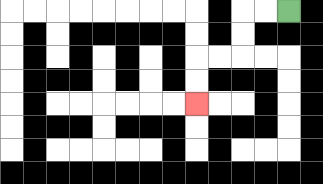{'start': '[12, 0]', 'end': '[8, 4]', 'path_directions': 'L,L,D,D,L,L,D,D', 'path_coordinates': '[[12, 0], [11, 0], [10, 0], [10, 1], [10, 2], [9, 2], [8, 2], [8, 3], [8, 4]]'}